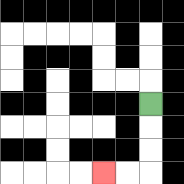{'start': '[6, 4]', 'end': '[4, 7]', 'path_directions': 'D,D,D,L,L', 'path_coordinates': '[[6, 4], [6, 5], [6, 6], [6, 7], [5, 7], [4, 7]]'}